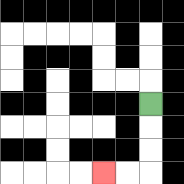{'start': '[6, 4]', 'end': '[4, 7]', 'path_directions': 'D,D,D,L,L', 'path_coordinates': '[[6, 4], [6, 5], [6, 6], [6, 7], [5, 7], [4, 7]]'}